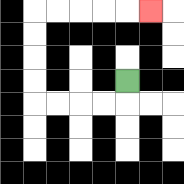{'start': '[5, 3]', 'end': '[6, 0]', 'path_directions': 'D,L,L,L,L,U,U,U,U,R,R,R,R,R', 'path_coordinates': '[[5, 3], [5, 4], [4, 4], [3, 4], [2, 4], [1, 4], [1, 3], [1, 2], [1, 1], [1, 0], [2, 0], [3, 0], [4, 0], [5, 0], [6, 0]]'}